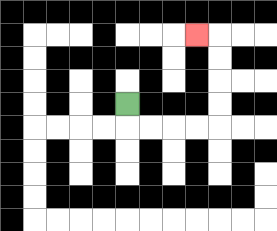{'start': '[5, 4]', 'end': '[8, 1]', 'path_directions': 'D,R,R,R,R,U,U,U,U,L', 'path_coordinates': '[[5, 4], [5, 5], [6, 5], [7, 5], [8, 5], [9, 5], [9, 4], [9, 3], [9, 2], [9, 1], [8, 1]]'}